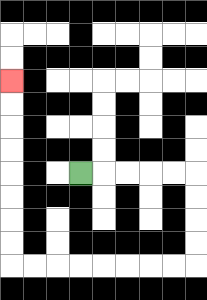{'start': '[3, 7]', 'end': '[0, 3]', 'path_directions': 'R,R,R,R,R,D,D,D,D,L,L,L,L,L,L,L,L,U,U,U,U,U,U,U,U', 'path_coordinates': '[[3, 7], [4, 7], [5, 7], [6, 7], [7, 7], [8, 7], [8, 8], [8, 9], [8, 10], [8, 11], [7, 11], [6, 11], [5, 11], [4, 11], [3, 11], [2, 11], [1, 11], [0, 11], [0, 10], [0, 9], [0, 8], [0, 7], [0, 6], [0, 5], [0, 4], [0, 3]]'}